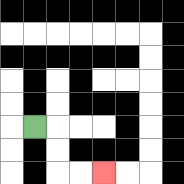{'start': '[1, 5]', 'end': '[4, 7]', 'path_directions': 'R,D,D,R,R', 'path_coordinates': '[[1, 5], [2, 5], [2, 6], [2, 7], [3, 7], [4, 7]]'}